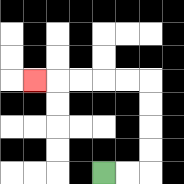{'start': '[4, 7]', 'end': '[1, 3]', 'path_directions': 'R,R,U,U,U,U,L,L,L,L,L', 'path_coordinates': '[[4, 7], [5, 7], [6, 7], [6, 6], [6, 5], [6, 4], [6, 3], [5, 3], [4, 3], [3, 3], [2, 3], [1, 3]]'}